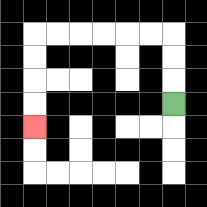{'start': '[7, 4]', 'end': '[1, 5]', 'path_directions': 'U,U,U,L,L,L,L,L,L,D,D,D,D', 'path_coordinates': '[[7, 4], [7, 3], [7, 2], [7, 1], [6, 1], [5, 1], [4, 1], [3, 1], [2, 1], [1, 1], [1, 2], [1, 3], [1, 4], [1, 5]]'}